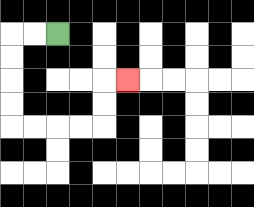{'start': '[2, 1]', 'end': '[5, 3]', 'path_directions': 'L,L,D,D,D,D,R,R,R,R,U,U,R', 'path_coordinates': '[[2, 1], [1, 1], [0, 1], [0, 2], [0, 3], [0, 4], [0, 5], [1, 5], [2, 5], [3, 5], [4, 5], [4, 4], [4, 3], [5, 3]]'}